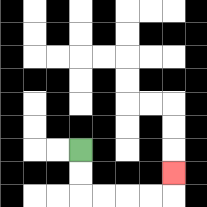{'start': '[3, 6]', 'end': '[7, 7]', 'path_directions': 'D,D,R,R,R,R,U', 'path_coordinates': '[[3, 6], [3, 7], [3, 8], [4, 8], [5, 8], [6, 8], [7, 8], [7, 7]]'}